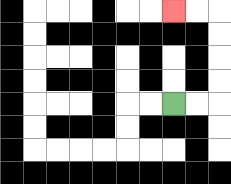{'start': '[7, 4]', 'end': '[7, 0]', 'path_directions': 'R,R,U,U,U,U,L,L', 'path_coordinates': '[[7, 4], [8, 4], [9, 4], [9, 3], [9, 2], [9, 1], [9, 0], [8, 0], [7, 0]]'}